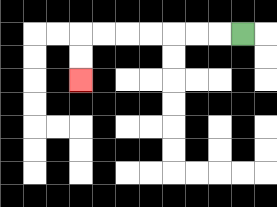{'start': '[10, 1]', 'end': '[3, 3]', 'path_directions': 'L,L,L,L,L,L,L,D,D', 'path_coordinates': '[[10, 1], [9, 1], [8, 1], [7, 1], [6, 1], [5, 1], [4, 1], [3, 1], [3, 2], [3, 3]]'}